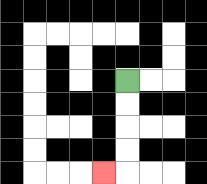{'start': '[5, 3]', 'end': '[4, 7]', 'path_directions': 'D,D,D,D,L', 'path_coordinates': '[[5, 3], [5, 4], [5, 5], [5, 6], [5, 7], [4, 7]]'}